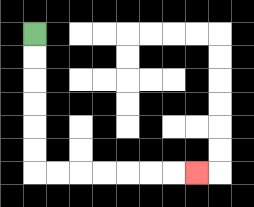{'start': '[1, 1]', 'end': '[8, 7]', 'path_directions': 'D,D,D,D,D,D,R,R,R,R,R,R,R', 'path_coordinates': '[[1, 1], [1, 2], [1, 3], [1, 4], [1, 5], [1, 6], [1, 7], [2, 7], [3, 7], [4, 7], [5, 7], [6, 7], [7, 7], [8, 7]]'}